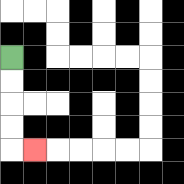{'start': '[0, 2]', 'end': '[1, 6]', 'path_directions': 'D,D,D,D,R', 'path_coordinates': '[[0, 2], [0, 3], [0, 4], [0, 5], [0, 6], [1, 6]]'}